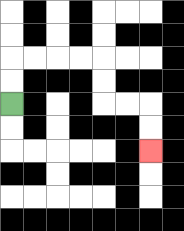{'start': '[0, 4]', 'end': '[6, 6]', 'path_directions': 'U,U,R,R,R,R,D,D,R,R,D,D', 'path_coordinates': '[[0, 4], [0, 3], [0, 2], [1, 2], [2, 2], [3, 2], [4, 2], [4, 3], [4, 4], [5, 4], [6, 4], [6, 5], [6, 6]]'}